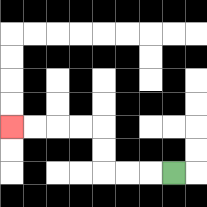{'start': '[7, 7]', 'end': '[0, 5]', 'path_directions': 'L,L,L,U,U,L,L,L,L', 'path_coordinates': '[[7, 7], [6, 7], [5, 7], [4, 7], [4, 6], [4, 5], [3, 5], [2, 5], [1, 5], [0, 5]]'}